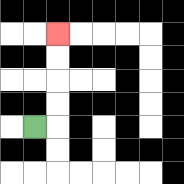{'start': '[1, 5]', 'end': '[2, 1]', 'path_directions': 'R,U,U,U,U', 'path_coordinates': '[[1, 5], [2, 5], [2, 4], [2, 3], [2, 2], [2, 1]]'}